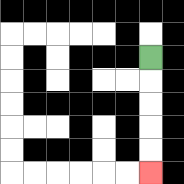{'start': '[6, 2]', 'end': '[6, 7]', 'path_directions': 'D,D,D,D,D', 'path_coordinates': '[[6, 2], [6, 3], [6, 4], [6, 5], [6, 6], [6, 7]]'}